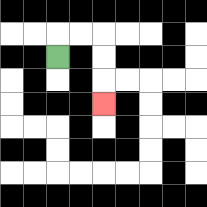{'start': '[2, 2]', 'end': '[4, 4]', 'path_directions': 'U,R,R,D,D,D', 'path_coordinates': '[[2, 2], [2, 1], [3, 1], [4, 1], [4, 2], [4, 3], [4, 4]]'}